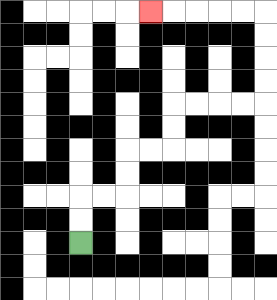{'start': '[3, 10]', 'end': '[6, 0]', 'path_directions': 'U,U,R,R,U,U,R,R,U,U,R,R,R,R,U,U,U,U,L,L,L,L,L', 'path_coordinates': '[[3, 10], [3, 9], [3, 8], [4, 8], [5, 8], [5, 7], [5, 6], [6, 6], [7, 6], [7, 5], [7, 4], [8, 4], [9, 4], [10, 4], [11, 4], [11, 3], [11, 2], [11, 1], [11, 0], [10, 0], [9, 0], [8, 0], [7, 0], [6, 0]]'}